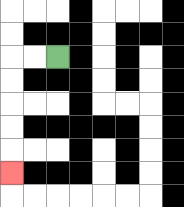{'start': '[2, 2]', 'end': '[0, 7]', 'path_directions': 'L,L,D,D,D,D,D', 'path_coordinates': '[[2, 2], [1, 2], [0, 2], [0, 3], [0, 4], [0, 5], [0, 6], [0, 7]]'}